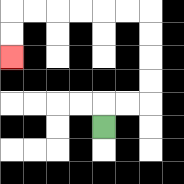{'start': '[4, 5]', 'end': '[0, 2]', 'path_directions': 'U,R,R,U,U,U,U,L,L,L,L,L,L,D,D', 'path_coordinates': '[[4, 5], [4, 4], [5, 4], [6, 4], [6, 3], [6, 2], [6, 1], [6, 0], [5, 0], [4, 0], [3, 0], [2, 0], [1, 0], [0, 0], [0, 1], [0, 2]]'}